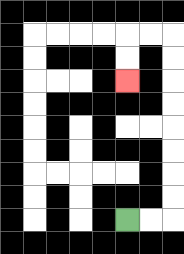{'start': '[5, 9]', 'end': '[5, 3]', 'path_directions': 'R,R,U,U,U,U,U,U,U,U,L,L,D,D', 'path_coordinates': '[[5, 9], [6, 9], [7, 9], [7, 8], [7, 7], [7, 6], [7, 5], [7, 4], [7, 3], [7, 2], [7, 1], [6, 1], [5, 1], [5, 2], [5, 3]]'}